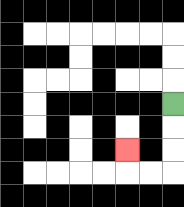{'start': '[7, 4]', 'end': '[5, 6]', 'path_directions': 'D,D,D,L,L,U', 'path_coordinates': '[[7, 4], [7, 5], [7, 6], [7, 7], [6, 7], [5, 7], [5, 6]]'}